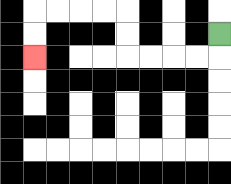{'start': '[9, 1]', 'end': '[1, 2]', 'path_directions': 'D,L,L,L,L,U,U,L,L,L,L,D,D', 'path_coordinates': '[[9, 1], [9, 2], [8, 2], [7, 2], [6, 2], [5, 2], [5, 1], [5, 0], [4, 0], [3, 0], [2, 0], [1, 0], [1, 1], [1, 2]]'}